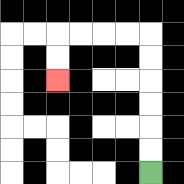{'start': '[6, 7]', 'end': '[2, 3]', 'path_directions': 'U,U,U,U,U,U,L,L,L,L,D,D', 'path_coordinates': '[[6, 7], [6, 6], [6, 5], [6, 4], [6, 3], [6, 2], [6, 1], [5, 1], [4, 1], [3, 1], [2, 1], [2, 2], [2, 3]]'}